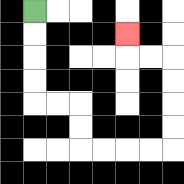{'start': '[1, 0]', 'end': '[5, 1]', 'path_directions': 'D,D,D,D,R,R,D,D,R,R,R,R,U,U,U,U,L,L,U', 'path_coordinates': '[[1, 0], [1, 1], [1, 2], [1, 3], [1, 4], [2, 4], [3, 4], [3, 5], [3, 6], [4, 6], [5, 6], [6, 6], [7, 6], [7, 5], [7, 4], [7, 3], [7, 2], [6, 2], [5, 2], [5, 1]]'}